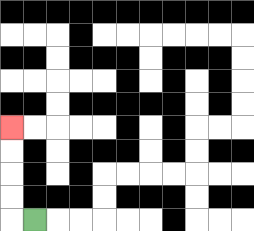{'start': '[1, 9]', 'end': '[0, 5]', 'path_directions': 'L,U,U,U,U', 'path_coordinates': '[[1, 9], [0, 9], [0, 8], [0, 7], [0, 6], [0, 5]]'}